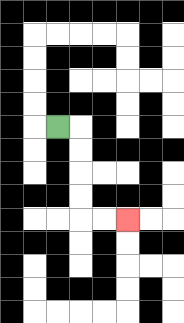{'start': '[2, 5]', 'end': '[5, 9]', 'path_directions': 'R,D,D,D,D,R,R', 'path_coordinates': '[[2, 5], [3, 5], [3, 6], [3, 7], [3, 8], [3, 9], [4, 9], [5, 9]]'}